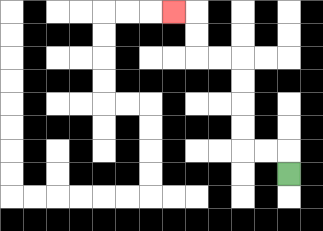{'start': '[12, 7]', 'end': '[7, 0]', 'path_directions': 'U,L,L,U,U,U,U,L,L,U,U,L', 'path_coordinates': '[[12, 7], [12, 6], [11, 6], [10, 6], [10, 5], [10, 4], [10, 3], [10, 2], [9, 2], [8, 2], [8, 1], [8, 0], [7, 0]]'}